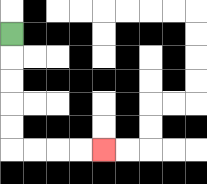{'start': '[0, 1]', 'end': '[4, 6]', 'path_directions': 'D,D,D,D,D,R,R,R,R', 'path_coordinates': '[[0, 1], [0, 2], [0, 3], [0, 4], [0, 5], [0, 6], [1, 6], [2, 6], [3, 6], [4, 6]]'}